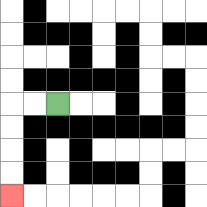{'start': '[2, 4]', 'end': '[0, 8]', 'path_directions': 'L,L,D,D,D,D', 'path_coordinates': '[[2, 4], [1, 4], [0, 4], [0, 5], [0, 6], [0, 7], [0, 8]]'}